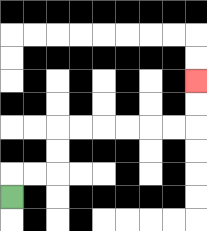{'start': '[0, 8]', 'end': '[8, 3]', 'path_directions': 'U,R,R,U,U,R,R,R,R,R,R,U,U', 'path_coordinates': '[[0, 8], [0, 7], [1, 7], [2, 7], [2, 6], [2, 5], [3, 5], [4, 5], [5, 5], [6, 5], [7, 5], [8, 5], [8, 4], [8, 3]]'}